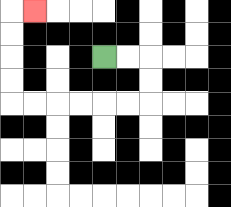{'start': '[4, 2]', 'end': '[1, 0]', 'path_directions': 'R,R,D,D,L,L,L,L,L,L,U,U,U,U,R', 'path_coordinates': '[[4, 2], [5, 2], [6, 2], [6, 3], [6, 4], [5, 4], [4, 4], [3, 4], [2, 4], [1, 4], [0, 4], [0, 3], [0, 2], [0, 1], [0, 0], [1, 0]]'}